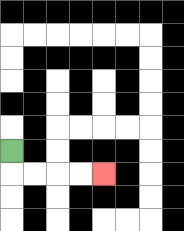{'start': '[0, 6]', 'end': '[4, 7]', 'path_directions': 'D,R,R,R,R', 'path_coordinates': '[[0, 6], [0, 7], [1, 7], [2, 7], [3, 7], [4, 7]]'}